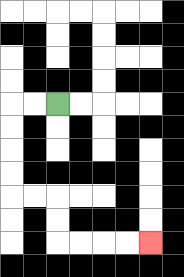{'start': '[2, 4]', 'end': '[6, 10]', 'path_directions': 'L,L,D,D,D,D,R,R,D,D,R,R,R,R', 'path_coordinates': '[[2, 4], [1, 4], [0, 4], [0, 5], [0, 6], [0, 7], [0, 8], [1, 8], [2, 8], [2, 9], [2, 10], [3, 10], [4, 10], [5, 10], [6, 10]]'}